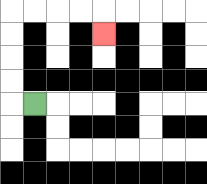{'start': '[1, 4]', 'end': '[4, 1]', 'path_directions': 'L,U,U,U,U,R,R,R,R,D', 'path_coordinates': '[[1, 4], [0, 4], [0, 3], [0, 2], [0, 1], [0, 0], [1, 0], [2, 0], [3, 0], [4, 0], [4, 1]]'}